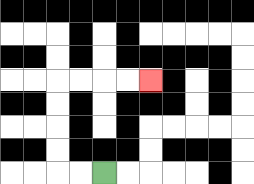{'start': '[4, 7]', 'end': '[6, 3]', 'path_directions': 'L,L,U,U,U,U,R,R,R,R', 'path_coordinates': '[[4, 7], [3, 7], [2, 7], [2, 6], [2, 5], [2, 4], [2, 3], [3, 3], [4, 3], [5, 3], [6, 3]]'}